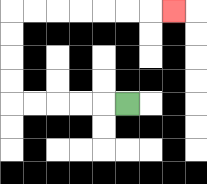{'start': '[5, 4]', 'end': '[7, 0]', 'path_directions': 'L,L,L,L,L,U,U,U,U,R,R,R,R,R,R,R', 'path_coordinates': '[[5, 4], [4, 4], [3, 4], [2, 4], [1, 4], [0, 4], [0, 3], [0, 2], [0, 1], [0, 0], [1, 0], [2, 0], [3, 0], [4, 0], [5, 0], [6, 0], [7, 0]]'}